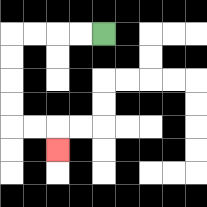{'start': '[4, 1]', 'end': '[2, 6]', 'path_directions': 'L,L,L,L,D,D,D,D,R,R,D', 'path_coordinates': '[[4, 1], [3, 1], [2, 1], [1, 1], [0, 1], [0, 2], [0, 3], [0, 4], [0, 5], [1, 5], [2, 5], [2, 6]]'}